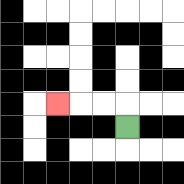{'start': '[5, 5]', 'end': '[2, 4]', 'path_directions': 'U,L,L,L', 'path_coordinates': '[[5, 5], [5, 4], [4, 4], [3, 4], [2, 4]]'}